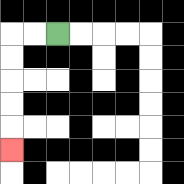{'start': '[2, 1]', 'end': '[0, 6]', 'path_directions': 'L,L,D,D,D,D,D', 'path_coordinates': '[[2, 1], [1, 1], [0, 1], [0, 2], [0, 3], [0, 4], [0, 5], [0, 6]]'}